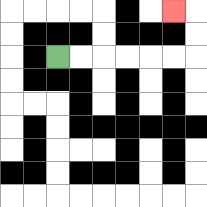{'start': '[2, 2]', 'end': '[7, 0]', 'path_directions': 'R,R,R,R,R,R,U,U,L', 'path_coordinates': '[[2, 2], [3, 2], [4, 2], [5, 2], [6, 2], [7, 2], [8, 2], [8, 1], [8, 0], [7, 0]]'}